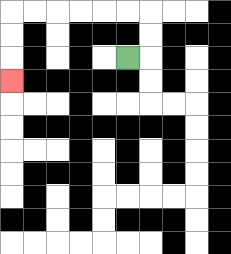{'start': '[5, 2]', 'end': '[0, 3]', 'path_directions': 'R,U,U,L,L,L,L,L,L,D,D,D', 'path_coordinates': '[[5, 2], [6, 2], [6, 1], [6, 0], [5, 0], [4, 0], [3, 0], [2, 0], [1, 0], [0, 0], [0, 1], [0, 2], [0, 3]]'}